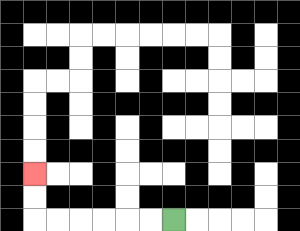{'start': '[7, 9]', 'end': '[1, 7]', 'path_directions': 'L,L,L,L,L,L,U,U', 'path_coordinates': '[[7, 9], [6, 9], [5, 9], [4, 9], [3, 9], [2, 9], [1, 9], [1, 8], [1, 7]]'}